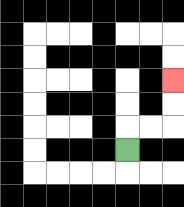{'start': '[5, 6]', 'end': '[7, 3]', 'path_directions': 'U,R,R,U,U', 'path_coordinates': '[[5, 6], [5, 5], [6, 5], [7, 5], [7, 4], [7, 3]]'}